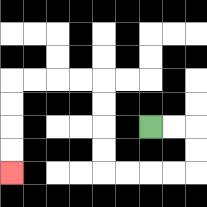{'start': '[6, 5]', 'end': '[0, 7]', 'path_directions': 'R,R,D,D,L,L,L,L,U,U,U,U,L,L,L,L,D,D,D,D', 'path_coordinates': '[[6, 5], [7, 5], [8, 5], [8, 6], [8, 7], [7, 7], [6, 7], [5, 7], [4, 7], [4, 6], [4, 5], [4, 4], [4, 3], [3, 3], [2, 3], [1, 3], [0, 3], [0, 4], [0, 5], [0, 6], [0, 7]]'}